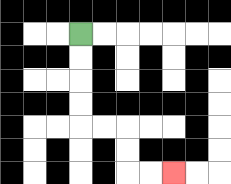{'start': '[3, 1]', 'end': '[7, 7]', 'path_directions': 'D,D,D,D,R,R,D,D,R,R', 'path_coordinates': '[[3, 1], [3, 2], [3, 3], [3, 4], [3, 5], [4, 5], [5, 5], [5, 6], [5, 7], [6, 7], [7, 7]]'}